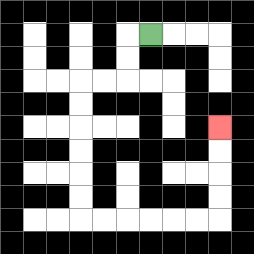{'start': '[6, 1]', 'end': '[9, 5]', 'path_directions': 'L,D,D,L,L,D,D,D,D,D,D,R,R,R,R,R,R,U,U,U,U', 'path_coordinates': '[[6, 1], [5, 1], [5, 2], [5, 3], [4, 3], [3, 3], [3, 4], [3, 5], [3, 6], [3, 7], [3, 8], [3, 9], [4, 9], [5, 9], [6, 9], [7, 9], [8, 9], [9, 9], [9, 8], [9, 7], [9, 6], [9, 5]]'}